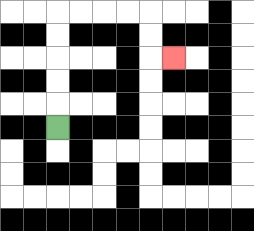{'start': '[2, 5]', 'end': '[7, 2]', 'path_directions': 'U,U,U,U,U,R,R,R,R,D,D,R', 'path_coordinates': '[[2, 5], [2, 4], [2, 3], [2, 2], [2, 1], [2, 0], [3, 0], [4, 0], [5, 0], [6, 0], [6, 1], [6, 2], [7, 2]]'}